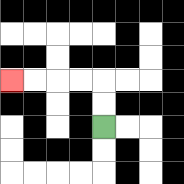{'start': '[4, 5]', 'end': '[0, 3]', 'path_directions': 'U,U,L,L,L,L', 'path_coordinates': '[[4, 5], [4, 4], [4, 3], [3, 3], [2, 3], [1, 3], [0, 3]]'}